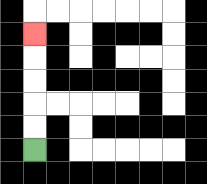{'start': '[1, 6]', 'end': '[1, 1]', 'path_directions': 'U,U,U,U,U', 'path_coordinates': '[[1, 6], [1, 5], [1, 4], [1, 3], [1, 2], [1, 1]]'}